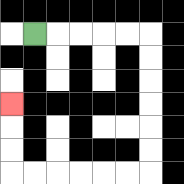{'start': '[1, 1]', 'end': '[0, 4]', 'path_directions': 'R,R,R,R,R,D,D,D,D,D,D,L,L,L,L,L,L,U,U,U', 'path_coordinates': '[[1, 1], [2, 1], [3, 1], [4, 1], [5, 1], [6, 1], [6, 2], [6, 3], [6, 4], [6, 5], [6, 6], [6, 7], [5, 7], [4, 7], [3, 7], [2, 7], [1, 7], [0, 7], [0, 6], [0, 5], [0, 4]]'}